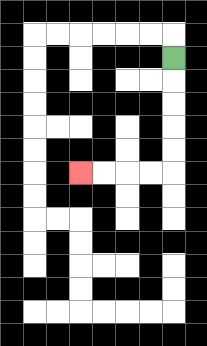{'start': '[7, 2]', 'end': '[3, 7]', 'path_directions': 'D,D,D,D,D,L,L,L,L', 'path_coordinates': '[[7, 2], [7, 3], [7, 4], [7, 5], [7, 6], [7, 7], [6, 7], [5, 7], [4, 7], [3, 7]]'}